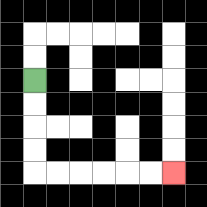{'start': '[1, 3]', 'end': '[7, 7]', 'path_directions': 'D,D,D,D,R,R,R,R,R,R', 'path_coordinates': '[[1, 3], [1, 4], [1, 5], [1, 6], [1, 7], [2, 7], [3, 7], [4, 7], [5, 7], [6, 7], [7, 7]]'}